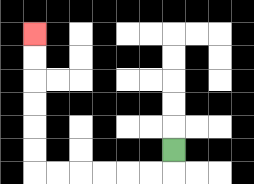{'start': '[7, 6]', 'end': '[1, 1]', 'path_directions': 'D,L,L,L,L,L,L,U,U,U,U,U,U', 'path_coordinates': '[[7, 6], [7, 7], [6, 7], [5, 7], [4, 7], [3, 7], [2, 7], [1, 7], [1, 6], [1, 5], [1, 4], [1, 3], [1, 2], [1, 1]]'}